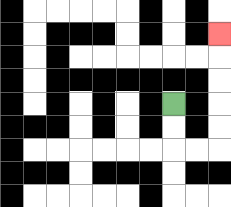{'start': '[7, 4]', 'end': '[9, 1]', 'path_directions': 'D,D,R,R,U,U,U,U,U', 'path_coordinates': '[[7, 4], [7, 5], [7, 6], [8, 6], [9, 6], [9, 5], [9, 4], [9, 3], [9, 2], [9, 1]]'}